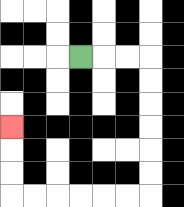{'start': '[3, 2]', 'end': '[0, 5]', 'path_directions': 'R,R,R,D,D,D,D,D,D,L,L,L,L,L,L,U,U,U', 'path_coordinates': '[[3, 2], [4, 2], [5, 2], [6, 2], [6, 3], [6, 4], [6, 5], [6, 6], [6, 7], [6, 8], [5, 8], [4, 8], [3, 8], [2, 8], [1, 8], [0, 8], [0, 7], [0, 6], [0, 5]]'}